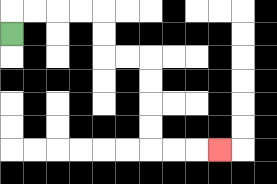{'start': '[0, 1]', 'end': '[9, 6]', 'path_directions': 'U,R,R,R,R,D,D,R,R,D,D,D,D,R,R,R', 'path_coordinates': '[[0, 1], [0, 0], [1, 0], [2, 0], [3, 0], [4, 0], [4, 1], [4, 2], [5, 2], [6, 2], [6, 3], [6, 4], [6, 5], [6, 6], [7, 6], [8, 6], [9, 6]]'}